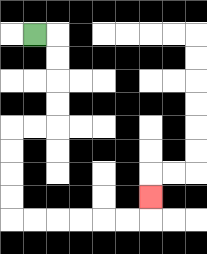{'start': '[1, 1]', 'end': '[6, 8]', 'path_directions': 'R,D,D,D,D,L,L,D,D,D,D,R,R,R,R,R,R,U', 'path_coordinates': '[[1, 1], [2, 1], [2, 2], [2, 3], [2, 4], [2, 5], [1, 5], [0, 5], [0, 6], [0, 7], [0, 8], [0, 9], [1, 9], [2, 9], [3, 9], [4, 9], [5, 9], [6, 9], [6, 8]]'}